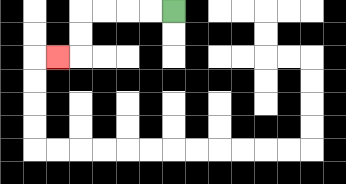{'start': '[7, 0]', 'end': '[2, 2]', 'path_directions': 'L,L,L,L,D,D,L', 'path_coordinates': '[[7, 0], [6, 0], [5, 0], [4, 0], [3, 0], [3, 1], [3, 2], [2, 2]]'}